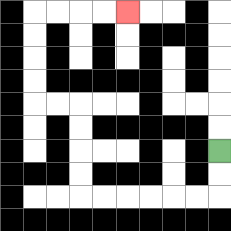{'start': '[9, 6]', 'end': '[5, 0]', 'path_directions': 'D,D,L,L,L,L,L,L,U,U,U,U,L,L,U,U,U,U,R,R,R,R', 'path_coordinates': '[[9, 6], [9, 7], [9, 8], [8, 8], [7, 8], [6, 8], [5, 8], [4, 8], [3, 8], [3, 7], [3, 6], [3, 5], [3, 4], [2, 4], [1, 4], [1, 3], [1, 2], [1, 1], [1, 0], [2, 0], [3, 0], [4, 0], [5, 0]]'}